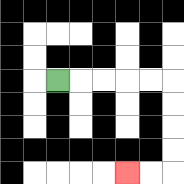{'start': '[2, 3]', 'end': '[5, 7]', 'path_directions': 'R,R,R,R,R,D,D,D,D,L,L', 'path_coordinates': '[[2, 3], [3, 3], [4, 3], [5, 3], [6, 3], [7, 3], [7, 4], [7, 5], [7, 6], [7, 7], [6, 7], [5, 7]]'}